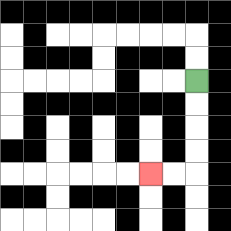{'start': '[8, 3]', 'end': '[6, 7]', 'path_directions': 'D,D,D,D,L,L', 'path_coordinates': '[[8, 3], [8, 4], [8, 5], [8, 6], [8, 7], [7, 7], [6, 7]]'}